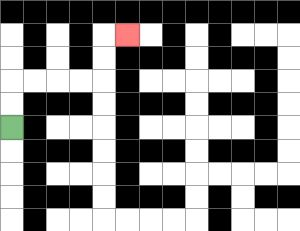{'start': '[0, 5]', 'end': '[5, 1]', 'path_directions': 'U,U,R,R,R,R,U,U,R', 'path_coordinates': '[[0, 5], [0, 4], [0, 3], [1, 3], [2, 3], [3, 3], [4, 3], [4, 2], [4, 1], [5, 1]]'}